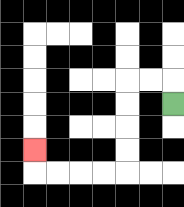{'start': '[7, 4]', 'end': '[1, 6]', 'path_directions': 'U,L,L,D,D,D,D,L,L,L,L,U', 'path_coordinates': '[[7, 4], [7, 3], [6, 3], [5, 3], [5, 4], [5, 5], [5, 6], [5, 7], [4, 7], [3, 7], [2, 7], [1, 7], [1, 6]]'}